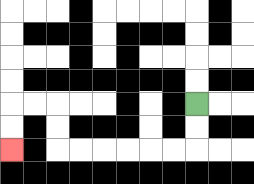{'start': '[8, 4]', 'end': '[0, 6]', 'path_directions': 'D,D,L,L,L,L,L,L,U,U,L,L,D,D', 'path_coordinates': '[[8, 4], [8, 5], [8, 6], [7, 6], [6, 6], [5, 6], [4, 6], [3, 6], [2, 6], [2, 5], [2, 4], [1, 4], [0, 4], [0, 5], [0, 6]]'}